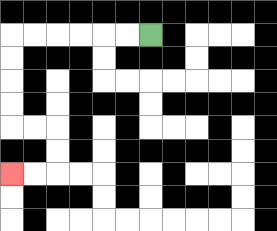{'start': '[6, 1]', 'end': '[0, 7]', 'path_directions': 'L,L,L,L,L,L,D,D,D,D,R,R,D,D,L,L', 'path_coordinates': '[[6, 1], [5, 1], [4, 1], [3, 1], [2, 1], [1, 1], [0, 1], [0, 2], [0, 3], [0, 4], [0, 5], [1, 5], [2, 5], [2, 6], [2, 7], [1, 7], [0, 7]]'}